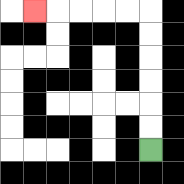{'start': '[6, 6]', 'end': '[1, 0]', 'path_directions': 'U,U,U,U,U,U,L,L,L,L,L', 'path_coordinates': '[[6, 6], [6, 5], [6, 4], [6, 3], [6, 2], [6, 1], [6, 0], [5, 0], [4, 0], [3, 0], [2, 0], [1, 0]]'}